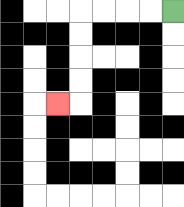{'start': '[7, 0]', 'end': '[2, 4]', 'path_directions': 'L,L,L,L,D,D,D,D,L', 'path_coordinates': '[[7, 0], [6, 0], [5, 0], [4, 0], [3, 0], [3, 1], [3, 2], [3, 3], [3, 4], [2, 4]]'}